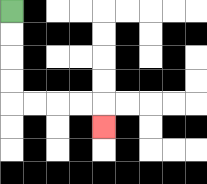{'start': '[0, 0]', 'end': '[4, 5]', 'path_directions': 'D,D,D,D,R,R,R,R,D', 'path_coordinates': '[[0, 0], [0, 1], [0, 2], [0, 3], [0, 4], [1, 4], [2, 4], [3, 4], [4, 4], [4, 5]]'}